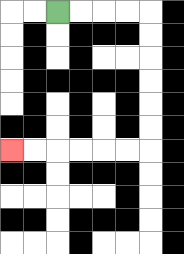{'start': '[2, 0]', 'end': '[0, 6]', 'path_directions': 'R,R,R,R,D,D,D,D,D,D,L,L,L,L,L,L', 'path_coordinates': '[[2, 0], [3, 0], [4, 0], [5, 0], [6, 0], [6, 1], [6, 2], [6, 3], [6, 4], [6, 5], [6, 6], [5, 6], [4, 6], [3, 6], [2, 6], [1, 6], [0, 6]]'}